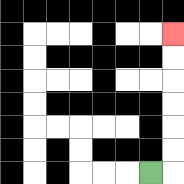{'start': '[6, 7]', 'end': '[7, 1]', 'path_directions': 'R,U,U,U,U,U,U', 'path_coordinates': '[[6, 7], [7, 7], [7, 6], [7, 5], [7, 4], [7, 3], [7, 2], [7, 1]]'}